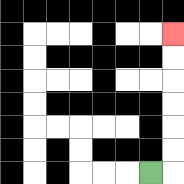{'start': '[6, 7]', 'end': '[7, 1]', 'path_directions': 'R,U,U,U,U,U,U', 'path_coordinates': '[[6, 7], [7, 7], [7, 6], [7, 5], [7, 4], [7, 3], [7, 2], [7, 1]]'}